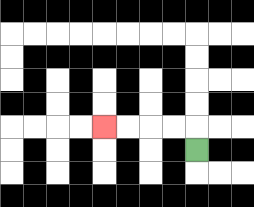{'start': '[8, 6]', 'end': '[4, 5]', 'path_directions': 'U,L,L,L,L', 'path_coordinates': '[[8, 6], [8, 5], [7, 5], [6, 5], [5, 5], [4, 5]]'}